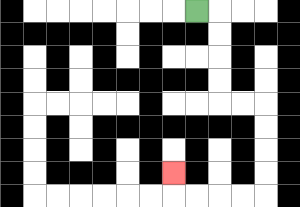{'start': '[8, 0]', 'end': '[7, 7]', 'path_directions': 'R,D,D,D,D,R,R,D,D,D,D,L,L,L,L,U', 'path_coordinates': '[[8, 0], [9, 0], [9, 1], [9, 2], [9, 3], [9, 4], [10, 4], [11, 4], [11, 5], [11, 6], [11, 7], [11, 8], [10, 8], [9, 8], [8, 8], [7, 8], [7, 7]]'}